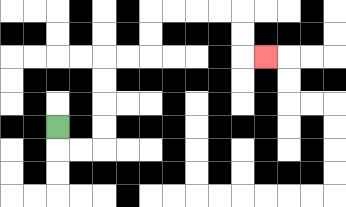{'start': '[2, 5]', 'end': '[11, 2]', 'path_directions': 'D,R,R,U,U,U,U,R,R,U,U,R,R,R,R,D,D,R', 'path_coordinates': '[[2, 5], [2, 6], [3, 6], [4, 6], [4, 5], [4, 4], [4, 3], [4, 2], [5, 2], [6, 2], [6, 1], [6, 0], [7, 0], [8, 0], [9, 0], [10, 0], [10, 1], [10, 2], [11, 2]]'}